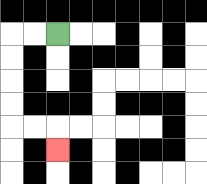{'start': '[2, 1]', 'end': '[2, 6]', 'path_directions': 'L,L,D,D,D,D,R,R,D', 'path_coordinates': '[[2, 1], [1, 1], [0, 1], [0, 2], [0, 3], [0, 4], [0, 5], [1, 5], [2, 5], [2, 6]]'}